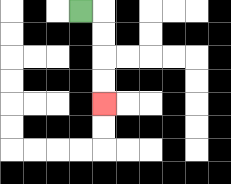{'start': '[3, 0]', 'end': '[4, 4]', 'path_directions': 'R,D,D,D,D', 'path_coordinates': '[[3, 0], [4, 0], [4, 1], [4, 2], [4, 3], [4, 4]]'}